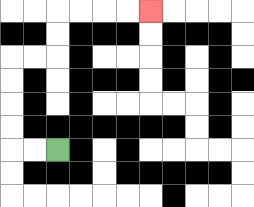{'start': '[2, 6]', 'end': '[6, 0]', 'path_directions': 'L,L,U,U,U,U,R,R,U,U,R,R,R,R', 'path_coordinates': '[[2, 6], [1, 6], [0, 6], [0, 5], [0, 4], [0, 3], [0, 2], [1, 2], [2, 2], [2, 1], [2, 0], [3, 0], [4, 0], [5, 0], [6, 0]]'}